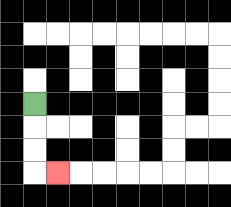{'start': '[1, 4]', 'end': '[2, 7]', 'path_directions': 'D,D,D,R', 'path_coordinates': '[[1, 4], [1, 5], [1, 6], [1, 7], [2, 7]]'}